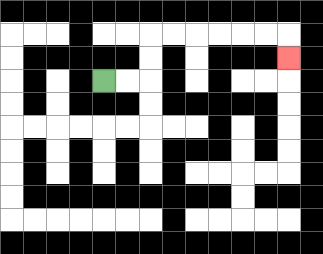{'start': '[4, 3]', 'end': '[12, 2]', 'path_directions': 'R,R,U,U,R,R,R,R,R,R,D', 'path_coordinates': '[[4, 3], [5, 3], [6, 3], [6, 2], [6, 1], [7, 1], [8, 1], [9, 1], [10, 1], [11, 1], [12, 1], [12, 2]]'}